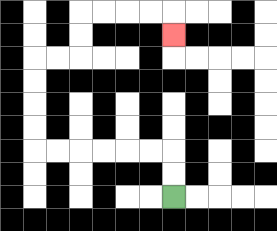{'start': '[7, 8]', 'end': '[7, 1]', 'path_directions': 'U,U,L,L,L,L,L,L,U,U,U,U,R,R,U,U,R,R,R,R,D', 'path_coordinates': '[[7, 8], [7, 7], [7, 6], [6, 6], [5, 6], [4, 6], [3, 6], [2, 6], [1, 6], [1, 5], [1, 4], [1, 3], [1, 2], [2, 2], [3, 2], [3, 1], [3, 0], [4, 0], [5, 0], [6, 0], [7, 0], [7, 1]]'}